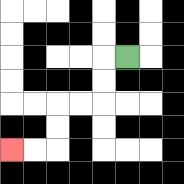{'start': '[5, 2]', 'end': '[0, 6]', 'path_directions': 'L,D,D,L,L,D,D,L,L', 'path_coordinates': '[[5, 2], [4, 2], [4, 3], [4, 4], [3, 4], [2, 4], [2, 5], [2, 6], [1, 6], [0, 6]]'}